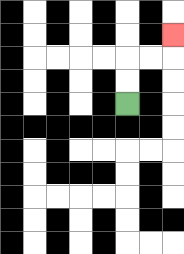{'start': '[5, 4]', 'end': '[7, 1]', 'path_directions': 'U,U,R,R,U', 'path_coordinates': '[[5, 4], [5, 3], [5, 2], [6, 2], [7, 2], [7, 1]]'}